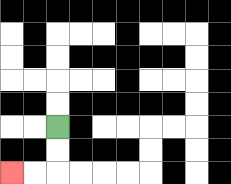{'start': '[2, 5]', 'end': '[0, 7]', 'path_directions': 'D,D,L,L', 'path_coordinates': '[[2, 5], [2, 6], [2, 7], [1, 7], [0, 7]]'}